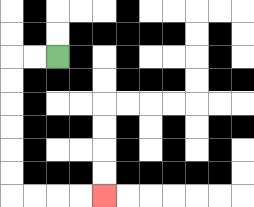{'start': '[2, 2]', 'end': '[4, 8]', 'path_directions': 'L,L,D,D,D,D,D,D,R,R,R,R', 'path_coordinates': '[[2, 2], [1, 2], [0, 2], [0, 3], [0, 4], [0, 5], [0, 6], [0, 7], [0, 8], [1, 8], [2, 8], [3, 8], [4, 8]]'}